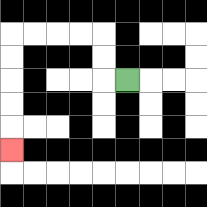{'start': '[5, 3]', 'end': '[0, 6]', 'path_directions': 'L,U,U,L,L,L,L,D,D,D,D,D', 'path_coordinates': '[[5, 3], [4, 3], [4, 2], [4, 1], [3, 1], [2, 1], [1, 1], [0, 1], [0, 2], [0, 3], [0, 4], [0, 5], [0, 6]]'}